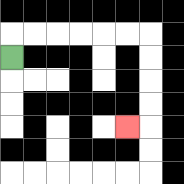{'start': '[0, 2]', 'end': '[5, 5]', 'path_directions': 'U,R,R,R,R,R,R,D,D,D,D,L', 'path_coordinates': '[[0, 2], [0, 1], [1, 1], [2, 1], [3, 1], [4, 1], [5, 1], [6, 1], [6, 2], [6, 3], [6, 4], [6, 5], [5, 5]]'}